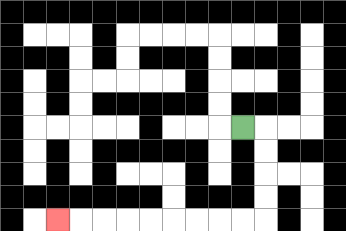{'start': '[10, 5]', 'end': '[2, 9]', 'path_directions': 'R,D,D,D,D,L,L,L,L,L,L,L,L,L', 'path_coordinates': '[[10, 5], [11, 5], [11, 6], [11, 7], [11, 8], [11, 9], [10, 9], [9, 9], [8, 9], [7, 9], [6, 9], [5, 9], [4, 9], [3, 9], [2, 9]]'}